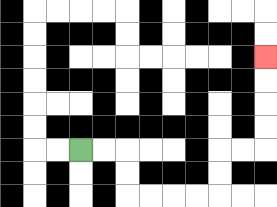{'start': '[3, 6]', 'end': '[11, 2]', 'path_directions': 'R,R,D,D,R,R,R,R,U,U,R,R,U,U,U,U', 'path_coordinates': '[[3, 6], [4, 6], [5, 6], [5, 7], [5, 8], [6, 8], [7, 8], [8, 8], [9, 8], [9, 7], [9, 6], [10, 6], [11, 6], [11, 5], [11, 4], [11, 3], [11, 2]]'}